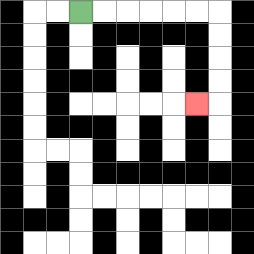{'start': '[3, 0]', 'end': '[8, 4]', 'path_directions': 'R,R,R,R,R,R,D,D,D,D,L', 'path_coordinates': '[[3, 0], [4, 0], [5, 0], [6, 0], [7, 0], [8, 0], [9, 0], [9, 1], [9, 2], [9, 3], [9, 4], [8, 4]]'}